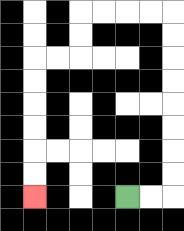{'start': '[5, 8]', 'end': '[1, 8]', 'path_directions': 'R,R,U,U,U,U,U,U,U,U,L,L,L,L,D,D,L,L,D,D,D,D,D,D', 'path_coordinates': '[[5, 8], [6, 8], [7, 8], [7, 7], [7, 6], [7, 5], [7, 4], [7, 3], [7, 2], [7, 1], [7, 0], [6, 0], [5, 0], [4, 0], [3, 0], [3, 1], [3, 2], [2, 2], [1, 2], [1, 3], [1, 4], [1, 5], [1, 6], [1, 7], [1, 8]]'}